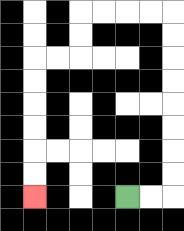{'start': '[5, 8]', 'end': '[1, 8]', 'path_directions': 'R,R,U,U,U,U,U,U,U,U,L,L,L,L,D,D,L,L,D,D,D,D,D,D', 'path_coordinates': '[[5, 8], [6, 8], [7, 8], [7, 7], [7, 6], [7, 5], [7, 4], [7, 3], [7, 2], [7, 1], [7, 0], [6, 0], [5, 0], [4, 0], [3, 0], [3, 1], [3, 2], [2, 2], [1, 2], [1, 3], [1, 4], [1, 5], [1, 6], [1, 7], [1, 8]]'}